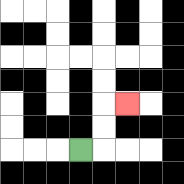{'start': '[3, 6]', 'end': '[5, 4]', 'path_directions': 'R,U,U,R', 'path_coordinates': '[[3, 6], [4, 6], [4, 5], [4, 4], [5, 4]]'}